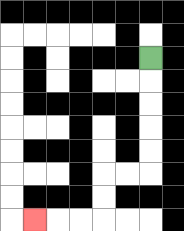{'start': '[6, 2]', 'end': '[1, 9]', 'path_directions': 'D,D,D,D,D,L,L,D,D,L,L,L', 'path_coordinates': '[[6, 2], [6, 3], [6, 4], [6, 5], [6, 6], [6, 7], [5, 7], [4, 7], [4, 8], [4, 9], [3, 9], [2, 9], [1, 9]]'}